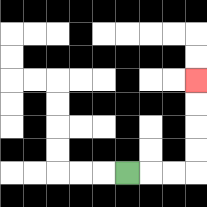{'start': '[5, 7]', 'end': '[8, 3]', 'path_directions': 'R,R,R,U,U,U,U', 'path_coordinates': '[[5, 7], [6, 7], [7, 7], [8, 7], [8, 6], [8, 5], [8, 4], [8, 3]]'}